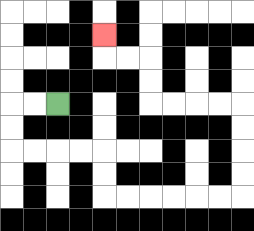{'start': '[2, 4]', 'end': '[4, 1]', 'path_directions': 'L,L,D,D,R,R,R,R,D,D,R,R,R,R,R,R,U,U,U,U,L,L,L,L,U,U,L,L,U', 'path_coordinates': '[[2, 4], [1, 4], [0, 4], [0, 5], [0, 6], [1, 6], [2, 6], [3, 6], [4, 6], [4, 7], [4, 8], [5, 8], [6, 8], [7, 8], [8, 8], [9, 8], [10, 8], [10, 7], [10, 6], [10, 5], [10, 4], [9, 4], [8, 4], [7, 4], [6, 4], [6, 3], [6, 2], [5, 2], [4, 2], [4, 1]]'}